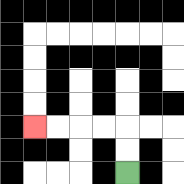{'start': '[5, 7]', 'end': '[1, 5]', 'path_directions': 'U,U,L,L,L,L', 'path_coordinates': '[[5, 7], [5, 6], [5, 5], [4, 5], [3, 5], [2, 5], [1, 5]]'}